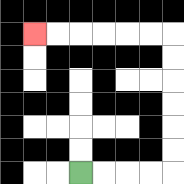{'start': '[3, 7]', 'end': '[1, 1]', 'path_directions': 'R,R,R,R,U,U,U,U,U,U,L,L,L,L,L,L', 'path_coordinates': '[[3, 7], [4, 7], [5, 7], [6, 7], [7, 7], [7, 6], [7, 5], [7, 4], [7, 3], [7, 2], [7, 1], [6, 1], [5, 1], [4, 1], [3, 1], [2, 1], [1, 1]]'}